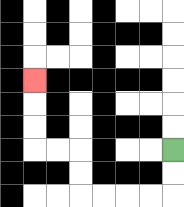{'start': '[7, 6]', 'end': '[1, 3]', 'path_directions': 'D,D,L,L,L,L,U,U,L,L,U,U,U', 'path_coordinates': '[[7, 6], [7, 7], [7, 8], [6, 8], [5, 8], [4, 8], [3, 8], [3, 7], [3, 6], [2, 6], [1, 6], [1, 5], [1, 4], [1, 3]]'}